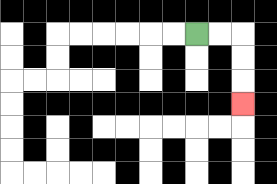{'start': '[8, 1]', 'end': '[10, 4]', 'path_directions': 'R,R,D,D,D', 'path_coordinates': '[[8, 1], [9, 1], [10, 1], [10, 2], [10, 3], [10, 4]]'}